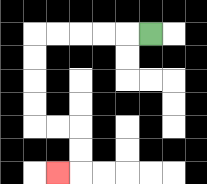{'start': '[6, 1]', 'end': '[2, 7]', 'path_directions': 'L,L,L,L,L,D,D,D,D,R,R,D,D,L', 'path_coordinates': '[[6, 1], [5, 1], [4, 1], [3, 1], [2, 1], [1, 1], [1, 2], [1, 3], [1, 4], [1, 5], [2, 5], [3, 5], [3, 6], [3, 7], [2, 7]]'}